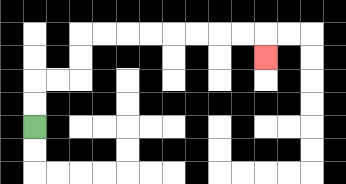{'start': '[1, 5]', 'end': '[11, 2]', 'path_directions': 'U,U,R,R,U,U,R,R,R,R,R,R,R,R,D', 'path_coordinates': '[[1, 5], [1, 4], [1, 3], [2, 3], [3, 3], [3, 2], [3, 1], [4, 1], [5, 1], [6, 1], [7, 1], [8, 1], [9, 1], [10, 1], [11, 1], [11, 2]]'}